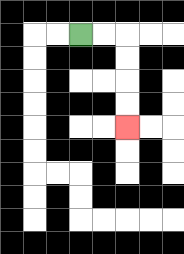{'start': '[3, 1]', 'end': '[5, 5]', 'path_directions': 'R,R,D,D,D,D', 'path_coordinates': '[[3, 1], [4, 1], [5, 1], [5, 2], [5, 3], [5, 4], [5, 5]]'}